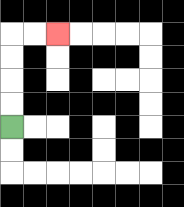{'start': '[0, 5]', 'end': '[2, 1]', 'path_directions': 'U,U,U,U,R,R', 'path_coordinates': '[[0, 5], [0, 4], [0, 3], [0, 2], [0, 1], [1, 1], [2, 1]]'}